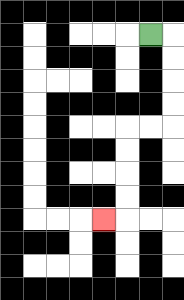{'start': '[6, 1]', 'end': '[4, 9]', 'path_directions': 'R,D,D,D,D,L,L,D,D,D,D,L', 'path_coordinates': '[[6, 1], [7, 1], [7, 2], [7, 3], [7, 4], [7, 5], [6, 5], [5, 5], [5, 6], [5, 7], [5, 8], [5, 9], [4, 9]]'}